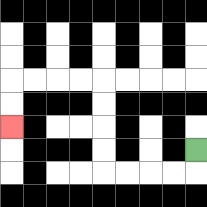{'start': '[8, 6]', 'end': '[0, 5]', 'path_directions': 'D,L,L,L,L,U,U,U,U,L,L,L,L,D,D', 'path_coordinates': '[[8, 6], [8, 7], [7, 7], [6, 7], [5, 7], [4, 7], [4, 6], [4, 5], [4, 4], [4, 3], [3, 3], [2, 3], [1, 3], [0, 3], [0, 4], [0, 5]]'}